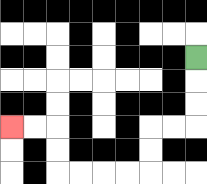{'start': '[8, 2]', 'end': '[0, 5]', 'path_directions': 'D,D,D,L,L,D,D,L,L,L,L,U,U,L,L', 'path_coordinates': '[[8, 2], [8, 3], [8, 4], [8, 5], [7, 5], [6, 5], [6, 6], [6, 7], [5, 7], [4, 7], [3, 7], [2, 7], [2, 6], [2, 5], [1, 5], [0, 5]]'}